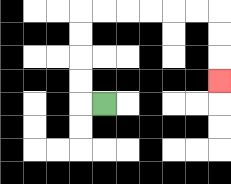{'start': '[4, 4]', 'end': '[9, 3]', 'path_directions': 'L,U,U,U,U,R,R,R,R,R,R,D,D,D', 'path_coordinates': '[[4, 4], [3, 4], [3, 3], [3, 2], [3, 1], [3, 0], [4, 0], [5, 0], [6, 0], [7, 0], [8, 0], [9, 0], [9, 1], [9, 2], [9, 3]]'}